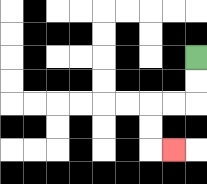{'start': '[8, 2]', 'end': '[7, 6]', 'path_directions': 'D,D,L,L,D,D,R', 'path_coordinates': '[[8, 2], [8, 3], [8, 4], [7, 4], [6, 4], [6, 5], [6, 6], [7, 6]]'}